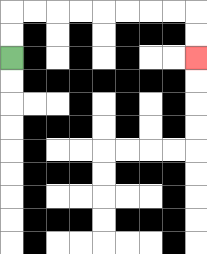{'start': '[0, 2]', 'end': '[8, 2]', 'path_directions': 'U,U,R,R,R,R,R,R,R,R,D,D', 'path_coordinates': '[[0, 2], [0, 1], [0, 0], [1, 0], [2, 0], [3, 0], [4, 0], [5, 0], [6, 0], [7, 0], [8, 0], [8, 1], [8, 2]]'}